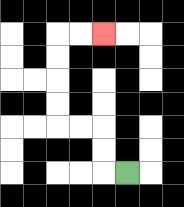{'start': '[5, 7]', 'end': '[4, 1]', 'path_directions': 'L,U,U,L,L,U,U,U,U,R,R', 'path_coordinates': '[[5, 7], [4, 7], [4, 6], [4, 5], [3, 5], [2, 5], [2, 4], [2, 3], [2, 2], [2, 1], [3, 1], [4, 1]]'}